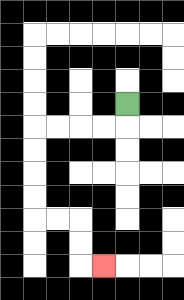{'start': '[5, 4]', 'end': '[4, 11]', 'path_directions': 'D,L,L,L,L,D,D,D,D,R,R,D,D,R', 'path_coordinates': '[[5, 4], [5, 5], [4, 5], [3, 5], [2, 5], [1, 5], [1, 6], [1, 7], [1, 8], [1, 9], [2, 9], [3, 9], [3, 10], [3, 11], [4, 11]]'}